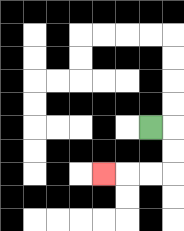{'start': '[6, 5]', 'end': '[4, 7]', 'path_directions': 'R,D,D,L,L,L', 'path_coordinates': '[[6, 5], [7, 5], [7, 6], [7, 7], [6, 7], [5, 7], [4, 7]]'}